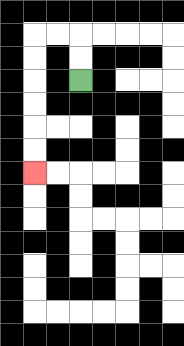{'start': '[3, 3]', 'end': '[1, 7]', 'path_directions': 'U,U,L,L,D,D,D,D,D,D', 'path_coordinates': '[[3, 3], [3, 2], [3, 1], [2, 1], [1, 1], [1, 2], [1, 3], [1, 4], [1, 5], [1, 6], [1, 7]]'}